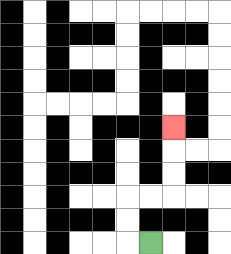{'start': '[6, 10]', 'end': '[7, 5]', 'path_directions': 'L,U,U,R,R,U,U,U', 'path_coordinates': '[[6, 10], [5, 10], [5, 9], [5, 8], [6, 8], [7, 8], [7, 7], [7, 6], [7, 5]]'}